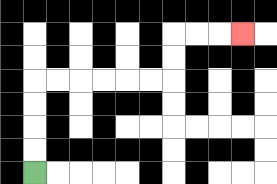{'start': '[1, 7]', 'end': '[10, 1]', 'path_directions': 'U,U,U,U,R,R,R,R,R,R,U,U,R,R,R', 'path_coordinates': '[[1, 7], [1, 6], [1, 5], [1, 4], [1, 3], [2, 3], [3, 3], [4, 3], [5, 3], [6, 3], [7, 3], [7, 2], [7, 1], [8, 1], [9, 1], [10, 1]]'}